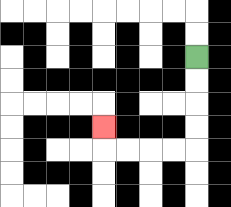{'start': '[8, 2]', 'end': '[4, 5]', 'path_directions': 'D,D,D,D,L,L,L,L,U', 'path_coordinates': '[[8, 2], [8, 3], [8, 4], [8, 5], [8, 6], [7, 6], [6, 6], [5, 6], [4, 6], [4, 5]]'}